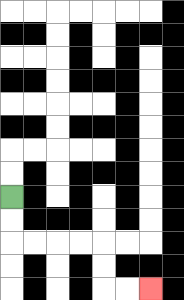{'start': '[0, 8]', 'end': '[6, 12]', 'path_directions': 'D,D,R,R,R,R,D,D,R,R', 'path_coordinates': '[[0, 8], [0, 9], [0, 10], [1, 10], [2, 10], [3, 10], [4, 10], [4, 11], [4, 12], [5, 12], [6, 12]]'}